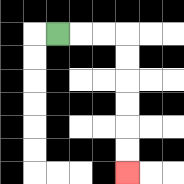{'start': '[2, 1]', 'end': '[5, 7]', 'path_directions': 'R,R,R,D,D,D,D,D,D', 'path_coordinates': '[[2, 1], [3, 1], [4, 1], [5, 1], [5, 2], [5, 3], [5, 4], [5, 5], [5, 6], [5, 7]]'}